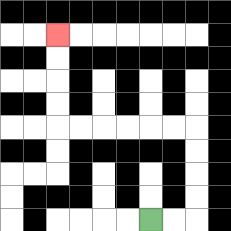{'start': '[6, 9]', 'end': '[2, 1]', 'path_directions': 'R,R,U,U,U,U,L,L,L,L,L,L,U,U,U,U', 'path_coordinates': '[[6, 9], [7, 9], [8, 9], [8, 8], [8, 7], [8, 6], [8, 5], [7, 5], [6, 5], [5, 5], [4, 5], [3, 5], [2, 5], [2, 4], [2, 3], [2, 2], [2, 1]]'}